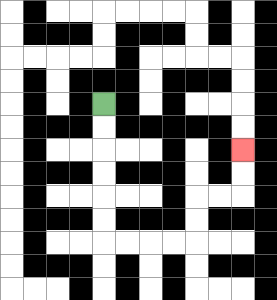{'start': '[4, 4]', 'end': '[10, 6]', 'path_directions': 'D,D,D,D,D,D,R,R,R,R,U,U,R,R,U,U', 'path_coordinates': '[[4, 4], [4, 5], [4, 6], [4, 7], [4, 8], [4, 9], [4, 10], [5, 10], [6, 10], [7, 10], [8, 10], [8, 9], [8, 8], [9, 8], [10, 8], [10, 7], [10, 6]]'}